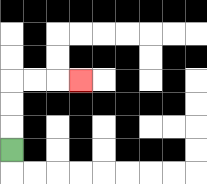{'start': '[0, 6]', 'end': '[3, 3]', 'path_directions': 'U,U,U,R,R,R', 'path_coordinates': '[[0, 6], [0, 5], [0, 4], [0, 3], [1, 3], [2, 3], [3, 3]]'}